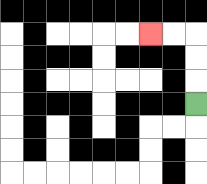{'start': '[8, 4]', 'end': '[6, 1]', 'path_directions': 'U,U,U,L,L', 'path_coordinates': '[[8, 4], [8, 3], [8, 2], [8, 1], [7, 1], [6, 1]]'}